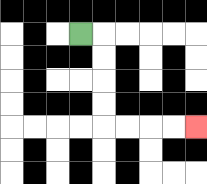{'start': '[3, 1]', 'end': '[8, 5]', 'path_directions': 'R,D,D,D,D,R,R,R,R', 'path_coordinates': '[[3, 1], [4, 1], [4, 2], [4, 3], [4, 4], [4, 5], [5, 5], [6, 5], [7, 5], [8, 5]]'}